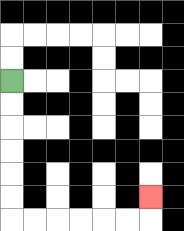{'start': '[0, 3]', 'end': '[6, 8]', 'path_directions': 'D,D,D,D,D,D,R,R,R,R,R,R,U', 'path_coordinates': '[[0, 3], [0, 4], [0, 5], [0, 6], [0, 7], [0, 8], [0, 9], [1, 9], [2, 9], [3, 9], [4, 9], [5, 9], [6, 9], [6, 8]]'}